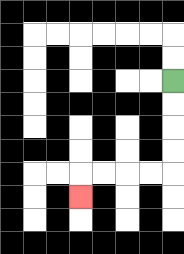{'start': '[7, 3]', 'end': '[3, 8]', 'path_directions': 'D,D,D,D,L,L,L,L,D', 'path_coordinates': '[[7, 3], [7, 4], [7, 5], [7, 6], [7, 7], [6, 7], [5, 7], [4, 7], [3, 7], [3, 8]]'}